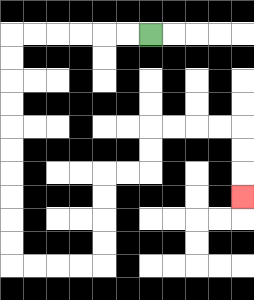{'start': '[6, 1]', 'end': '[10, 8]', 'path_directions': 'L,L,L,L,L,L,D,D,D,D,D,D,D,D,D,D,R,R,R,R,U,U,U,U,R,R,U,U,R,R,R,R,D,D,D', 'path_coordinates': '[[6, 1], [5, 1], [4, 1], [3, 1], [2, 1], [1, 1], [0, 1], [0, 2], [0, 3], [0, 4], [0, 5], [0, 6], [0, 7], [0, 8], [0, 9], [0, 10], [0, 11], [1, 11], [2, 11], [3, 11], [4, 11], [4, 10], [4, 9], [4, 8], [4, 7], [5, 7], [6, 7], [6, 6], [6, 5], [7, 5], [8, 5], [9, 5], [10, 5], [10, 6], [10, 7], [10, 8]]'}